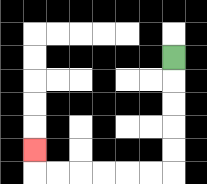{'start': '[7, 2]', 'end': '[1, 6]', 'path_directions': 'D,D,D,D,D,L,L,L,L,L,L,U', 'path_coordinates': '[[7, 2], [7, 3], [7, 4], [7, 5], [7, 6], [7, 7], [6, 7], [5, 7], [4, 7], [3, 7], [2, 7], [1, 7], [1, 6]]'}